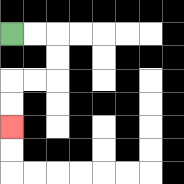{'start': '[0, 1]', 'end': '[0, 5]', 'path_directions': 'R,R,D,D,L,L,D,D', 'path_coordinates': '[[0, 1], [1, 1], [2, 1], [2, 2], [2, 3], [1, 3], [0, 3], [0, 4], [0, 5]]'}